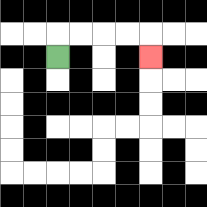{'start': '[2, 2]', 'end': '[6, 2]', 'path_directions': 'U,R,R,R,R,D', 'path_coordinates': '[[2, 2], [2, 1], [3, 1], [4, 1], [5, 1], [6, 1], [6, 2]]'}